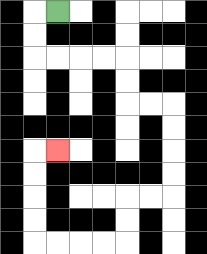{'start': '[2, 0]', 'end': '[2, 6]', 'path_directions': 'L,D,D,R,R,R,R,D,D,R,R,D,D,D,D,L,L,D,D,L,L,L,L,U,U,U,U,R', 'path_coordinates': '[[2, 0], [1, 0], [1, 1], [1, 2], [2, 2], [3, 2], [4, 2], [5, 2], [5, 3], [5, 4], [6, 4], [7, 4], [7, 5], [7, 6], [7, 7], [7, 8], [6, 8], [5, 8], [5, 9], [5, 10], [4, 10], [3, 10], [2, 10], [1, 10], [1, 9], [1, 8], [1, 7], [1, 6], [2, 6]]'}